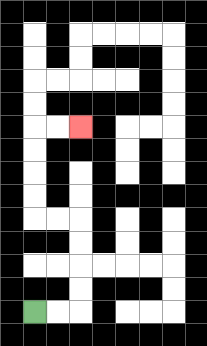{'start': '[1, 13]', 'end': '[3, 5]', 'path_directions': 'R,R,U,U,U,U,L,L,U,U,U,U,R,R', 'path_coordinates': '[[1, 13], [2, 13], [3, 13], [3, 12], [3, 11], [3, 10], [3, 9], [2, 9], [1, 9], [1, 8], [1, 7], [1, 6], [1, 5], [2, 5], [3, 5]]'}